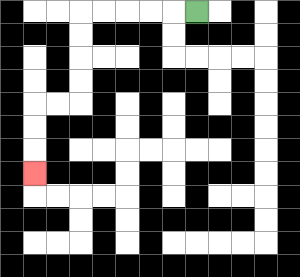{'start': '[8, 0]', 'end': '[1, 7]', 'path_directions': 'L,L,L,L,L,D,D,D,D,L,L,D,D,D', 'path_coordinates': '[[8, 0], [7, 0], [6, 0], [5, 0], [4, 0], [3, 0], [3, 1], [3, 2], [3, 3], [3, 4], [2, 4], [1, 4], [1, 5], [1, 6], [1, 7]]'}